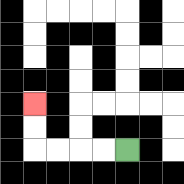{'start': '[5, 6]', 'end': '[1, 4]', 'path_directions': 'L,L,L,L,U,U', 'path_coordinates': '[[5, 6], [4, 6], [3, 6], [2, 6], [1, 6], [1, 5], [1, 4]]'}